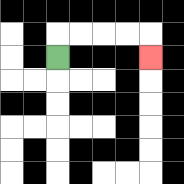{'start': '[2, 2]', 'end': '[6, 2]', 'path_directions': 'U,R,R,R,R,D', 'path_coordinates': '[[2, 2], [2, 1], [3, 1], [4, 1], [5, 1], [6, 1], [6, 2]]'}